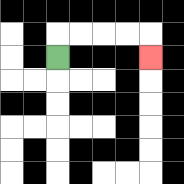{'start': '[2, 2]', 'end': '[6, 2]', 'path_directions': 'U,R,R,R,R,D', 'path_coordinates': '[[2, 2], [2, 1], [3, 1], [4, 1], [5, 1], [6, 1], [6, 2]]'}